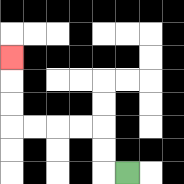{'start': '[5, 7]', 'end': '[0, 2]', 'path_directions': 'L,U,U,L,L,L,L,U,U,U', 'path_coordinates': '[[5, 7], [4, 7], [4, 6], [4, 5], [3, 5], [2, 5], [1, 5], [0, 5], [0, 4], [0, 3], [0, 2]]'}